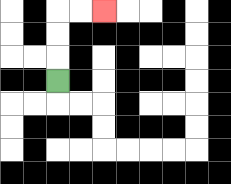{'start': '[2, 3]', 'end': '[4, 0]', 'path_directions': 'U,U,U,R,R', 'path_coordinates': '[[2, 3], [2, 2], [2, 1], [2, 0], [3, 0], [4, 0]]'}